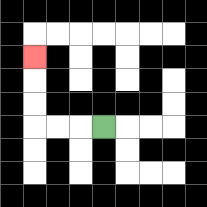{'start': '[4, 5]', 'end': '[1, 2]', 'path_directions': 'L,L,L,U,U,U', 'path_coordinates': '[[4, 5], [3, 5], [2, 5], [1, 5], [1, 4], [1, 3], [1, 2]]'}